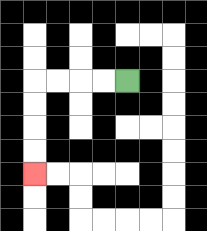{'start': '[5, 3]', 'end': '[1, 7]', 'path_directions': 'L,L,L,L,D,D,D,D', 'path_coordinates': '[[5, 3], [4, 3], [3, 3], [2, 3], [1, 3], [1, 4], [1, 5], [1, 6], [1, 7]]'}